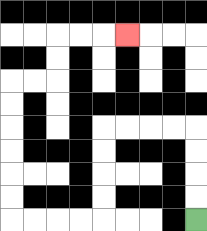{'start': '[8, 9]', 'end': '[5, 1]', 'path_directions': 'U,U,U,U,L,L,L,L,D,D,D,D,L,L,L,L,U,U,U,U,U,U,R,R,U,U,R,R,R', 'path_coordinates': '[[8, 9], [8, 8], [8, 7], [8, 6], [8, 5], [7, 5], [6, 5], [5, 5], [4, 5], [4, 6], [4, 7], [4, 8], [4, 9], [3, 9], [2, 9], [1, 9], [0, 9], [0, 8], [0, 7], [0, 6], [0, 5], [0, 4], [0, 3], [1, 3], [2, 3], [2, 2], [2, 1], [3, 1], [4, 1], [5, 1]]'}